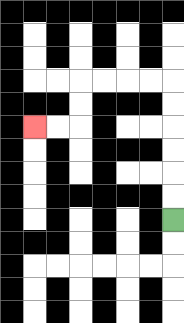{'start': '[7, 9]', 'end': '[1, 5]', 'path_directions': 'U,U,U,U,U,U,L,L,L,L,D,D,L,L', 'path_coordinates': '[[7, 9], [7, 8], [7, 7], [7, 6], [7, 5], [7, 4], [7, 3], [6, 3], [5, 3], [4, 3], [3, 3], [3, 4], [3, 5], [2, 5], [1, 5]]'}